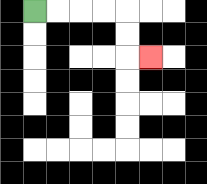{'start': '[1, 0]', 'end': '[6, 2]', 'path_directions': 'R,R,R,R,D,D,R', 'path_coordinates': '[[1, 0], [2, 0], [3, 0], [4, 0], [5, 0], [5, 1], [5, 2], [6, 2]]'}